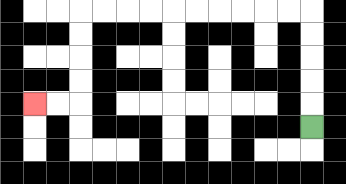{'start': '[13, 5]', 'end': '[1, 4]', 'path_directions': 'U,U,U,U,U,L,L,L,L,L,L,L,L,L,L,D,D,D,D,L,L', 'path_coordinates': '[[13, 5], [13, 4], [13, 3], [13, 2], [13, 1], [13, 0], [12, 0], [11, 0], [10, 0], [9, 0], [8, 0], [7, 0], [6, 0], [5, 0], [4, 0], [3, 0], [3, 1], [3, 2], [3, 3], [3, 4], [2, 4], [1, 4]]'}